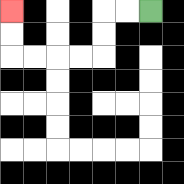{'start': '[6, 0]', 'end': '[0, 0]', 'path_directions': 'L,L,D,D,L,L,L,L,U,U', 'path_coordinates': '[[6, 0], [5, 0], [4, 0], [4, 1], [4, 2], [3, 2], [2, 2], [1, 2], [0, 2], [0, 1], [0, 0]]'}